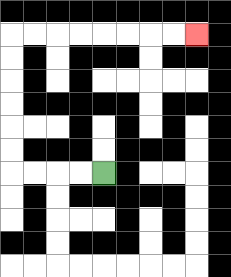{'start': '[4, 7]', 'end': '[8, 1]', 'path_directions': 'L,L,L,L,U,U,U,U,U,U,R,R,R,R,R,R,R,R', 'path_coordinates': '[[4, 7], [3, 7], [2, 7], [1, 7], [0, 7], [0, 6], [0, 5], [0, 4], [0, 3], [0, 2], [0, 1], [1, 1], [2, 1], [3, 1], [4, 1], [5, 1], [6, 1], [7, 1], [8, 1]]'}